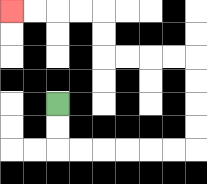{'start': '[2, 4]', 'end': '[0, 0]', 'path_directions': 'D,D,R,R,R,R,R,R,U,U,U,U,L,L,L,L,U,U,L,L,L,L', 'path_coordinates': '[[2, 4], [2, 5], [2, 6], [3, 6], [4, 6], [5, 6], [6, 6], [7, 6], [8, 6], [8, 5], [8, 4], [8, 3], [8, 2], [7, 2], [6, 2], [5, 2], [4, 2], [4, 1], [4, 0], [3, 0], [2, 0], [1, 0], [0, 0]]'}